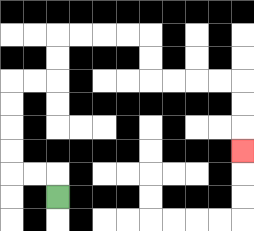{'start': '[2, 8]', 'end': '[10, 6]', 'path_directions': 'U,L,L,U,U,U,U,R,R,U,U,R,R,R,R,D,D,R,R,R,R,D,D,D', 'path_coordinates': '[[2, 8], [2, 7], [1, 7], [0, 7], [0, 6], [0, 5], [0, 4], [0, 3], [1, 3], [2, 3], [2, 2], [2, 1], [3, 1], [4, 1], [5, 1], [6, 1], [6, 2], [6, 3], [7, 3], [8, 3], [9, 3], [10, 3], [10, 4], [10, 5], [10, 6]]'}